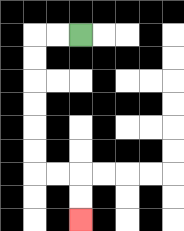{'start': '[3, 1]', 'end': '[3, 9]', 'path_directions': 'L,L,D,D,D,D,D,D,R,R,D,D', 'path_coordinates': '[[3, 1], [2, 1], [1, 1], [1, 2], [1, 3], [1, 4], [1, 5], [1, 6], [1, 7], [2, 7], [3, 7], [3, 8], [3, 9]]'}